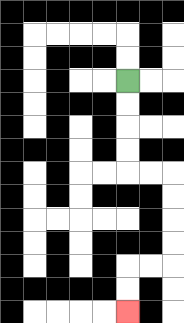{'start': '[5, 3]', 'end': '[5, 13]', 'path_directions': 'D,D,D,D,R,R,D,D,D,D,L,L,D,D', 'path_coordinates': '[[5, 3], [5, 4], [5, 5], [5, 6], [5, 7], [6, 7], [7, 7], [7, 8], [7, 9], [7, 10], [7, 11], [6, 11], [5, 11], [5, 12], [5, 13]]'}